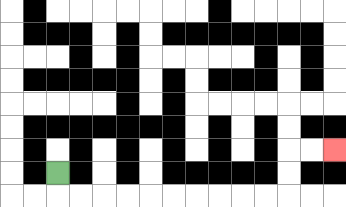{'start': '[2, 7]', 'end': '[14, 6]', 'path_directions': 'D,R,R,R,R,R,R,R,R,R,R,U,U,R,R', 'path_coordinates': '[[2, 7], [2, 8], [3, 8], [4, 8], [5, 8], [6, 8], [7, 8], [8, 8], [9, 8], [10, 8], [11, 8], [12, 8], [12, 7], [12, 6], [13, 6], [14, 6]]'}